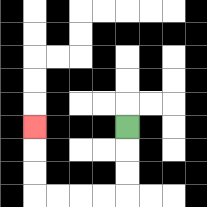{'start': '[5, 5]', 'end': '[1, 5]', 'path_directions': 'D,D,D,L,L,L,L,U,U,U', 'path_coordinates': '[[5, 5], [5, 6], [5, 7], [5, 8], [4, 8], [3, 8], [2, 8], [1, 8], [1, 7], [1, 6], [1, 5]]'}